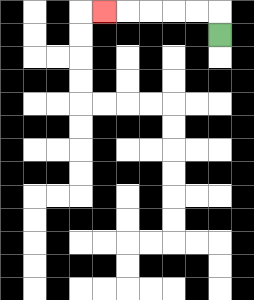{'start': '[9, 1]', 'end': '[4, 0]', 'path_directions': 'U,L,L,L,L,L', 'path_coordinates': '[[9, 1], [9, 0], [8, 0], [7, 0], [6, 0], [5, 0], [4, 0]]'}